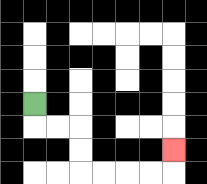{'start': '[1, 4]', 'end': '[7, 6]', 'path_directions': 'D,R,R,D,D,R,R,R,R,U', 'path_coordinates': '[[1, 4], [1, 5], [2, 5], [3, 5], [3, 6], [3, 7], [4, 7], [5, 7], [6, 7], [7, 7], [7, 6]]'}